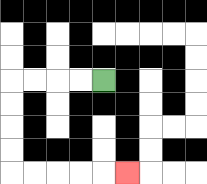{'start': '[4, 3]', 'end': '[5, 7]', 'path_directions': 'L,L,L,L,D,D,D,D,R,R,R,R,R', 'path_coordinates': '[[4, 3], [3, 3], [2, 3], [1, 3], [0, 3], [0, 4], [0, 5], [0, 6], [0, 7], [1, 7], [2, 7], [3, 7], [4, 7], [5, 7]]'}